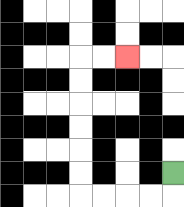{'start': '[7, 7]', 'end': '[5, 2]', 'path_directions': 'D,L,L,L,L,U,U,U,U,U,U,R,R', 'path_coordinates': '[[7, 7], [7, 8], [6, 8], [5, 8], [4, 8], [3, 8], [3, 7], [3, 6], [3, 5], [3, 4], [3, 3], [3, 2], [4, 2], [5, 2]]'}